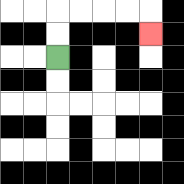{'start': '[2, 2]', 'end': '[6, 1]', 'path_directions': 'U,U,R,R,R,R,D', 'path_coordinates': '[[2, 2], [2, 1], [2, 0], [3, 0], [4, 0], [5, 0], [6, 0], [6, 1]]'}